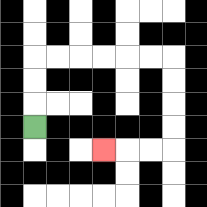{'start': '[1, 5]', 'end': '[4, 6]', 'path_directions': 'U,U,U,R,R,R,R,R,R,D,D,D,D,L,L,L', 'path_coordinates': '[[1, 5], [1, 4], [1, 3], [1, 2], [2, 2], [3, 2], [4, 2], [5, 2], [6, 2], [7, 2], [7, 3], [7, 4], [7, 5], [7, 6], [6, 6], [5, 6], [4, 6]]'}